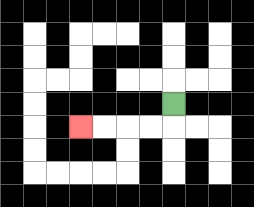{'start': '[7, 4]', 'end': '[3, 5]', 'path_directions': 'D,L,L,L,L', 'path_coordinates': '[[7, 4], [7, 5], [6, 5], [5, 5], [4, 5], [3, 5]]'}